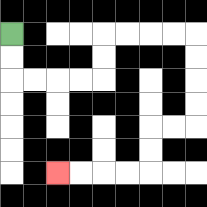{'start': '[0, 1]', 'end': '[2, 7]', 'path_directions': 'D,D,R,R,R,R,U,U,R,R,R,R,D,D,D,D,L,L,D,D,L,L,L,L', 'path_coordinates': '[[0, 1], [0, 2], [0, 3], [1, 3], [2, 3], [3, 3], [4, 3], [4, 2], [4, 1], [5, 1], [6, 1], [7, 1], [8, 1], [8, 2], [8, 3], [8, 4], [8, 5], [7, 5], [6, 5], [6, 6], [6, 7], [5, 7], [4, 7], [3, 7], [2, 7]]'}